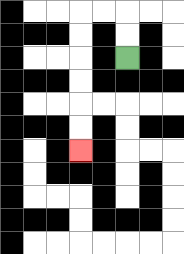{'start': '[5, 2]', 'end': '[3, 6]', 'path_directions': 'U,U,L,L,D,D,D,D,D,D', 'path_coordinates': '[[5, 2], [5, 1], [5, 0], [4, 0], [3, 0], [3, 1], [3, 2], [3, 3], [3, 4], [3, 5], [3, 6]]'}